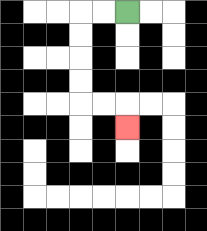{'start': '[5, 0]', 'end': '[5, 5]', 'path_directions': 'L,L,D,D,D,D,R,R,D', 'path_coordinates': '[[5, 0], [4, 0], [3, 0], [3, 1], [3, 2], [3, 3], [3, 4], [4, 4], [5, 4], [5, 5]]'}